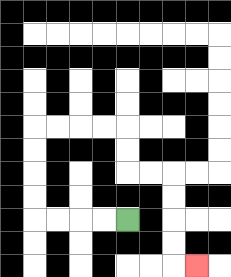{'start': '[5, 9]', 'end': '[8, 11]', 'path_directions': 'L,L,L,L,U,U,U,U,R,R,R,R,D,D,R,R,D,D,D,D,R', 'path_coordinates': '[[5, 9], [4, 9], [3, 9], [2, 9], [1, 9], [1, 8], [1, 7], [1, 6], [1, 5], [2, 5], [3, 5], [4, 5], [5, 5], [5, 6], [5, 7], [6, 7], [7, 7], [7, 8], [7, 9], [7, 10], [7, 11], [8, 11]]'}